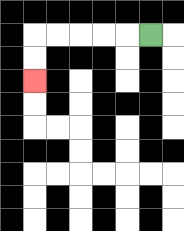{'start': '[6, 1]', 'end': '[1, 3]', 'path_directions': 'L,L,L,L,L,D,D', 'path_coordinates': '[[6, 1], [5, 1], [4, 1], [3, 1], [2, 1], [1, 1], [1, 2], [1, 3]]'}